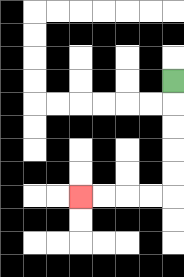{'start': '[7, 3]', 'end': '[3, 8]', 'path_directions': 'D,D,D,D,D,L,L,L,L', 'path_coordinates': '[[7, 3], [7, 4], [7, 5], [7, 6], [7, 7], [7, 8], [6, 8], [5, 8], [4, 8], [3, 8]]'}